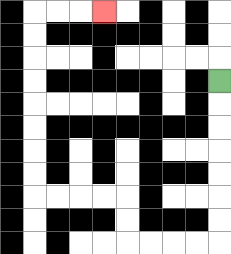{'start': '[9, 3]', 'end': '[4, 0]', 'path_directions': 'D,D,D,D,D,D,D,L,L,L,L,U,U,L,L,L,L,U,U,U,U,U,U,U,U,R,R,R', 'path_coordinates': '[[9, 3], [9, 4], [9, 5], [9, 6], [9, 7], [9, 8], [9, 9], [9, 10], [8, 10], [7, 10], [6, 10], [5, 10], [5, 9], [5, 8], [4, 8], [3, 8], [2, 8], [1, 8], [1, 7], [1, 6], [1, 5], [1, 4], [1, 3], [1, 2], [1, 1], [1, 0], [2, 0], [3, 0], [4, 0]]'}